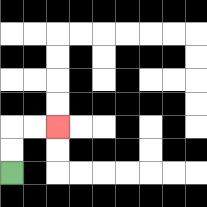{'start': '[0, 7]', 'end': '[2, 5]', 'path_directions': 'U,U,R,R', 'path_coordinates': '[[0, 7], [0, 6], [0, 5], [1, 5], [2, 5]]'}